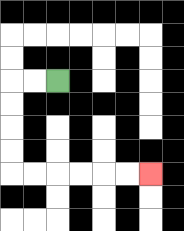{'start': '[2, 3]', 'end': '[6, 7]', 'path_directions': 'L,L,D,D,D,D,R,R,R,R,R,R', 'path_coordinates': '[[2, 3], [1, 3], [0, 3], [0, 4], [0, 5], [0, 6], [0, 7], [1, 7], [2, 7], [3, 7], [4, 7], [5, 7], [6, 7]]'}